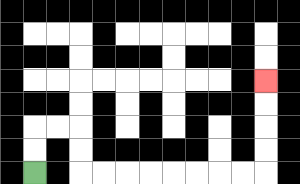{'start': '[1, 7]', 'end': '[11, 3]', 'path_directions': 'U,U,R,R,D,D,R,R,R,R,R,R,R,R,U,U,U,U', 'path_coordinates': '[[1, 7], [1, 6], [1, 5], [2, 5], [3, 5], [3, 6], [3, 7], [4, 7], [5, 7], [6, 7], [7, 7], [8, 7], [9, 7], [10, 7], [11, 7], [11, 6], [11, 5], [11, 4], [11, 3]]'}